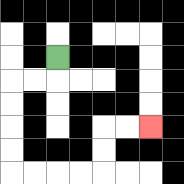{'start': '[2, 2]', 'end': '[6, 5]', 'path_directions': 'D,L,L,D,D,D,D,R,R,R,R,U,U,R,R', 'path_coordinates': '[[2, 2], [2, 3], [1, 3], [0, 3], [0, 4], [0, 5], [0, 6], [0, 7], [1, 7], [2, 7], [3, 7], [4, 7], [4, 6], [4, 5], [5, 5], [6, 5]]'}